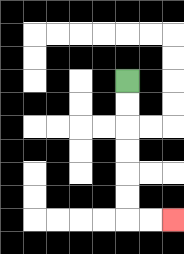{'start': '[5, 3]', 'end': '[7, 9]', 'path_directions': 'D,D,D,D,D,D,R,R', 'path_coordinates': '[[5, 3], [5, 4], [5, 5], [5, 6], [5, 7], [5, 8], [5, 9], [6, 9], [7, 9]]'}